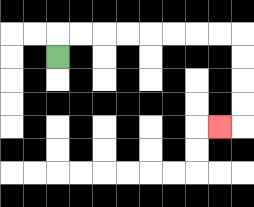{'start': '[2, 2]', 'end': '[9, 5]', 'path_directions': 'U,R,R,R,R,R,R,R,R,D,D,D,D,L', 'path_coordinates': '[[2, 2], [2, 1], [3, 1], [4, 1], [5, 1], [6, 1], [7, 1], [8, 1], [9, 1], [10, 1], [10, 2], [10, 3], [10, 4], [10, 5], [9, 5]]'}